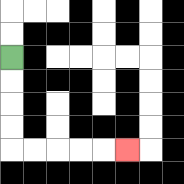{'start': '[0, 2]', 'end': '[5, 6]', 'path_directions': 'D,D,D,D,R,R,R,R,R', 'path_coordinates': '[[0, 2], [0, 3], [0, 4], [0, 5], [0, 6], [1, 6], [2, 6], [3, 6], [4, 6], [5, 6]]'}